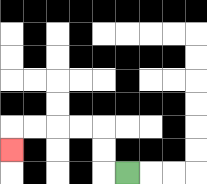{'start': '[5, 7]', 'end': '[0, 6]', 'path_directions': 'L,U,U,L,L,L,L,D', 'path_coordinates': '[[5, 7], [4, 7], [4, 6], [4, 5], [3, 5], [2, 5], [1, 5], [0, 5], [0, 6]]'}